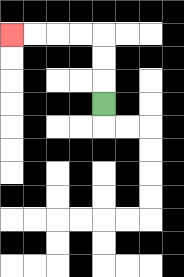{'start': '[4, 4]', 'end': '[0, 1]', 'path_directions': 'U,U,U,L,L,L,L', 'path_coordinates': '[[4, 4], [4, 3], [4, 2], [4, 1], [3, 1], [2, 1], [1, 1], [0, 1]]'}